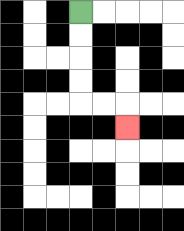{'start': '[3, 0]', 'end': '[5, 5]', 'path_directions': 'D,D,D,D,R,R,D', 'path_coordinates': '[[3, 0], [3, 1], [3, 2], [3, 3], [3, 4], [4, 4], [5, 4], [5, 5]]'}